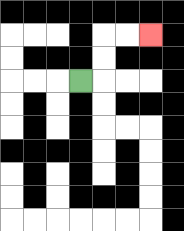{'start': '[3, 3]', 'end': '[6, 1]', 'path_directions': 'R,U,U,R,R', 'path_coordinates': '[[3, 3], [4, 3], [4, 2], [4, 1], [5, 1], [6, 1]]'}